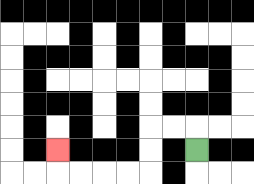{'start': '[8, 6]', 'end': '[2, 6]', 'path_directions': 'U,L,L,D,D,L,L,L,L,U', 'path_coordinates': '[[8, 6], [8, 5], [7, 5], [6, 5], [6, 6], [6, 7], [5, 7], [4, 7], [3, 7], [2, 7], [2, 6]]'}